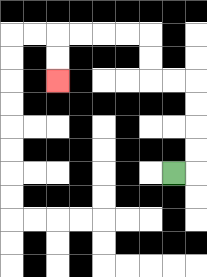{'start': '[7, 7]', 'end': '[2, 3]', 'path_directions': 'R,U,U,U,U,L,L,U,U,L,L,L,L,D,D', 'path_coordinates': '[[7, 7], [8, 7], [8, 6], [8, 5], [8, 4], [8, 3], [7, 3], [6, 3], [6, 2], [6, 1], [5, 1], [4, 1], [3, 1], [2, 1], [2, 2], [2, 3]]'}